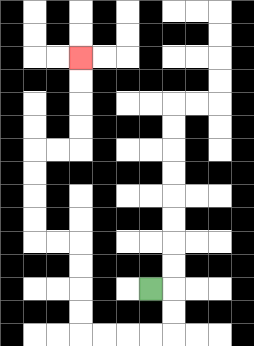{'start': '[6, 12]', 'end': '[3, 2]', 'path_directions': 'R,D,D,L,L,L,L,U,U,U,U,L,L,U,U,U,U,R,R,U,U,U,U', 'path_coordinates': '[[6, 12], [7, 12], [7, 13], [7, 14], [6, 14], [5, 14], [4, 14], [3, 14], [3, 13], [3, 12], [3, 11], [3, 10], [2, 10], [1, 10], [1, 9], [1, 8], [1, 7], [1, 6], [2, 6], [3, 6], [3, 5], [3, 4], [3, 3], [3, 2]]'}